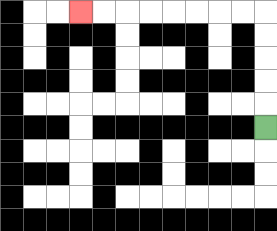{'start': '[11, 5]', 'end': '[3, 0]', 'path_directions': 'U,U,U,U,U,L,L,L,L,L,L,L,L', 'path_coordinates': '[[11, 5], [11, 4], [11, 3], [11, 2], [11, 1], [11, 0], [10, 0], [9, 0], [8, 0], [7, 0], [6, 0], [5, 0], [4, 0], [3, 0]]'}